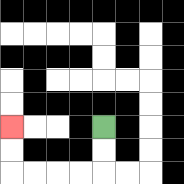{'start': '[4, 5]', 'end': '[0, 5]', 'path_directions': 'D,D,L,L,L,L,U,U', 'path_coordinates': '[[4, 5], [4, 6], [4, 7], [3, 7], [2, 7], [1, 7], [0, 7], [0, 6], [0, 5]]'}